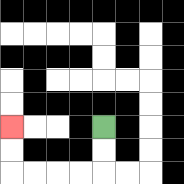{'start': '[4, 5]', 'end': '[0, 5]', 'path_directions': 'D,D,L,L,L,L,U,U', 'path_coordinates': '[[4, 5], [4, 6], [4, 7], [3, 7], [2, 7], [1, 7], [0, 7], [0, 6], [0, 5]]'}